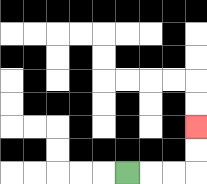{'start': '[5, 7]', 'end': '[8, 5]', 'path_directions': 'R,R,R,U,U', 'path_coordinates': '[[5, 7], [6, 7], [7, 7], [8, 7], [8, 6], [8, 5]]'}